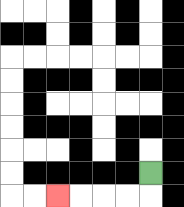{'start': '[6, 7]', 'end': '[2, 8]', 'path_directions': 'D,L,L,L,L', 'path_coordinates': '[[6, 7], [6, 8], [5, 8], [4, 8], [3, 8], [2, 8]]'}